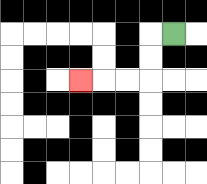{'start': '[7, 1]', 'end': '[3, 3]', 'path_directions': 'L,D,D,L,L,L', 'path_coordinates': '[[7, 1], [6, 1], [6, 2], [6, 3], [5, 3], [4, 3], [3, 3]]'}